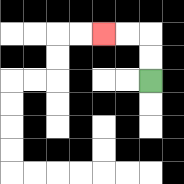{'start': '[6, 3]', 'end': '[4, 1]', 'path_directions': 'U,U,L,L', 'path_coordinates': '[[6, 3], [6, 2], [6, 1], [5, 1], [4, 1]]'}